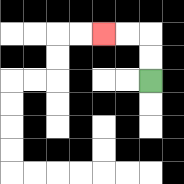{'start': '[6, 3]', 'end': '[4, 1]', 'path_directions': 'U,U,L,L', 'path_coordinates': '[[6, 3], [6, 2], [6, 1], [5, 1], [4, 1]]'}